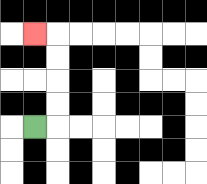{'start': '[1, 5]', 'end': '[1, 1]', 'path_directions': 'R,U,U,U,U,L', 'path_coordinates': '[[1, 5], [2, 5], [2, 4], [2, 3], [2, 2], [2, 1], [1, 1]]'}